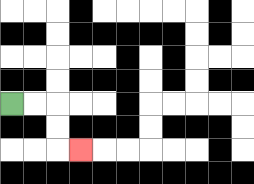{'start': '[0, 4]', 'end': '[3, 6]', 'path_directions': 'R,R,D,D,R', 'path_coordinates': '[[0, 4], [1, 4], [2, 4], [2, 5], [2, 6], [3, 6]]'}